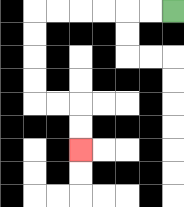{'start': '[7, 0]', 'end': '[3, 6]', 'path_directions': 'L,L,L,L,L,L,D,D,D,D,R,R,D,D', 'path_coordinates': '[[7, 0], [6, 0], [5, 0], [4, 0], [3, 0], [2, 0], [1, 0], [1, 1], [1, 2], [1, 3], [1, 4], [2, 4], [3, 4], [3, 5], [3, 6]]'}